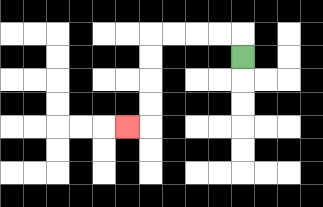{'start': '[10, 2]', 'end': '[5, 5]', 'path_directions': 'U,L,L,L,L,D,D,D,D,L', 'path_coordinates': '[[10, 2], [10, 1], [9, 1], [8, 1], [7, 1], [6, 1], [6, 2], [6, 3], [6, 4], [6, 5], [5, 5]]'}